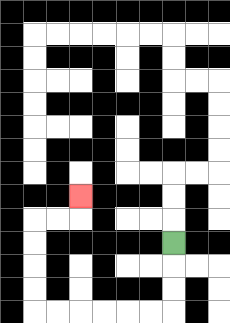{'start': '[7, 10]', 'end': '[3, 8]', 'path_directions': 'D,D,D,L,L,L,L,L,L,U,U,U,U,R,R,U', 'path_coordinates': '[[7, 10], [7, 11], [7, 12], [7, 13], [6, 13], [5, 13], [4, 13], [3, 13], [2, 13], [1, 13], [1, 12], [1, 11], [1, 10], [1, 9], [2, 9], [3, 9], [3, 8]]'}